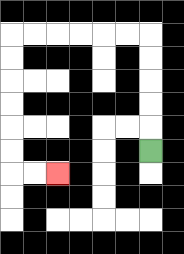{'start': '[6, 6]', 'end': '[2, 7]', 'path_directions': 'U,U,U,U,U,L,L,L,L,L,L,D,D,D,D,D,D,R,R', 'path_coordinates': '[[6, 6], [6, 5], [6, 4], [6, 3], [6, 2], [6, 1], [5, 1], [4, 1], [3, 1], [2, 1], [1, 1], [0, 1], [0, 2], [0, 3], [0, 4], [0, 5], [0, 6], [0, 7], [1, 7], [2, 7]]'}